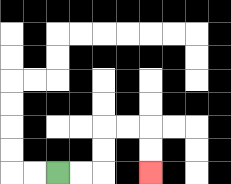{'start': '[2, 7]', 'end': '[6, 7]', 'path_directions': 'R,R,U,U,R,R,D,D', 'path_coordinates': '[[2, 7], [3, 7], [4, 7], [4, 6], [4, 5], [5, 5], [6, 5], [6, 6], [6, 7]]'}